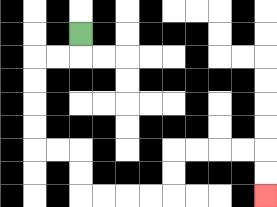{'start': '[3, 1]', 'end': '[11, 8]', 'path_directions': 'D,L,L,D,D,D,D,R,R,D,D,R,R,R,R,U,U,R,R,R,R,D,D', 'path_coordinates': '[[3, 1], [3, 2], [2, 2], [1, 2], [1, 3], [1, 4], [1, 5], [1, 6], [2, 6], [3, 6], [3, 7], [3, 8], [4, 8], [5, 8], [6, 8], [7, 8], [7, 7], [7, 6], [8, 6], [9, 6], [10, 6], [11, 6], [11, 7], [11, 8]]'}